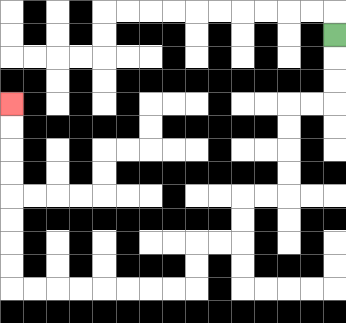{'start': '[14, 1]', 'end': '[0, 4]', 'path_directions': 'D,D,D,L,L,D,D,D,D,L,L,D,D,L,L,D,D,L,L,L,L,L,L,L,L,U,U,U,U,U,U,U,U', 'path_coordinates': '[[14, 1], [14, 2], [14, 3], [14, 4], [13, 4], [12, 4], [12, 5], [12, 6], [12, 7], [12, 8], [11, 8], [10, 8], [10, 9], [10, 10], [9, 10], [8, 10], [8, 11], [8, 12], [7, 12], [6, 12], [5, 12], [4, 12], [3, 12], [2, 12], [1, 12], [0, 12], [0, 11], [0, 10], [0, 9], [0, 8], [0, 7], [0, 6], [0, 5], [0, 4]]'}